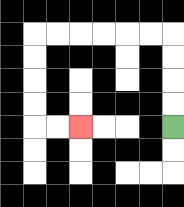{'start': '[7, 5]', 'end': '[3, 5]', 'path_directions': 'U,U,U,U,L,L,L,L,L,L,D,D,D,D,R,R', 'path_coordinates': '[[7, 5], [7, 4], [7, 3], [7, 2], [7, 1], [6, 1], [5, 1], [4, 1], [3, 1], [2, 1], [1, 1], [1, 2], [1, 3], [1, 4], [1, 5], [2, 5], [3, 5]]'}